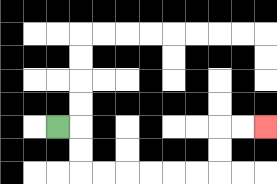{'start': '[2, 5]', 'end': '[11, 5]', 'path_directions': 'R,D,D,R,R,R,R,R,R,U,U,R,R', 'path_coordinates': '[[2, 5], [3, 5], [3, 6], [3, 7], [4, 7], [5, 7], [6, 7], [7, 7], [8, 7], [9, 7], [9, 6], [9, 5], [10, 5], [11, 5]]'}